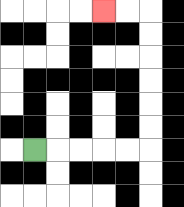{'start': '[1, 6]', 'end': '[4, 0]', 'path_directions': 'R,R,R,R,R,U,U,U,U,U,U,L,L', 'path_coordinates': '[[1, 6], [2, 6], [3, 6], [4, 6], [5, 6], [6, 6], [6, 5], [6, 4], [6, 3], [6, 2], [6, 1], [6, 0], [5, 0], [4, 0]]'}